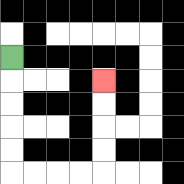{'start': '[0, 2]', 'end': '[4, 3]', 'path_directions': 'D,D,D,D,D,R,R,R,R,U,U,U,U', 'path_coordinates': '[[0, 2], [0, 3], [0, 4], [0, 5], [0, 6], [0, 7], [1, 7], [2, 7], [3, 7], [4, 7], [4, 6], [4, 5], [4, 4], [4, 3]]'}